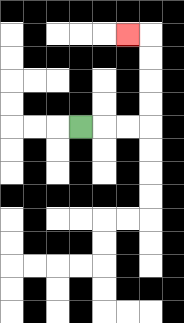{'start': '[3, 5]', 'end': '[5, 1]', 'path_directions': 'R,R,R,U,U,U,U,L', 'path_coordinates': '[[3, 5], [4, 5], [5, 5], [6, 5], [6, 4], [6, 3], [6, 2], [6, 1], [5, 1]]'}